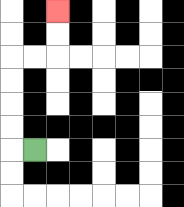{'start': '[1, 6]', 'end': '[2, 0]', 'path_directions': 'L,U,U,U,U,R,R,U,U', 'path_coordinates': '[[1, 6], [0, 6], [0, 5], [0, 4], [0, 3], [0, 2], [1, 2], [2, 2], [2, 1], [2, 0]]'}